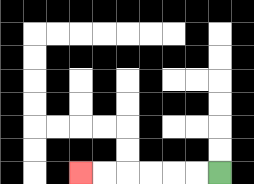{'start': '[9, 7]', 'end': '[3, 7]', 'path_directions': 'L,L,L,L,L,L', 'path_coordinates': '[[9, 7], [8, 7], [7, 7], [6, 7], [5, 7], [4, 7], [3, 7]]'}